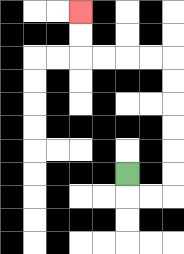{'start': '[5, 7]', 'end': '[3, 0]', 'path_directions': 'D,R,R,U,U,U,U,U,U,L,L,L,L,U,U', 'path_coordinates': '[[5, 7], [5, 8], [6, 8], [7, 8], [7, 7], [7, 6], [7, 5], [7, 4], [7, 3], [7, 2], [6, 2], [5, 2], [4, 2], [3, 2], [3, 1], [3, 0]]'}